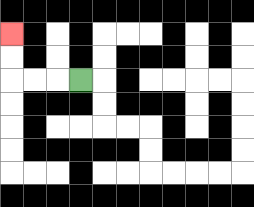{'start': '[3, 3]', 'end': '[0, 1]', 'path_directions': 'L,L,L,U,U', 'path_coordinates': '[[3, 3], [2, 3], [1, 3], [0, 3], [0, 2], [0, 1]]'}